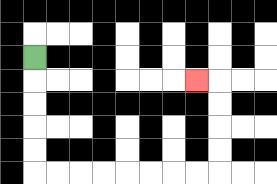{'start': '[1, 2]', 'end': '[8, 3]', 'path_directions': 'D,D,D,D,D,R,R,R,R,R,R,R,R,U,U,U,U,L', 'path_coordinates': '[[1, 2], [1, 3], [1, 4], [1, 5], [1, 6], [1, 7], [2, 7], [3, 7], [4, 7], [5, 7], [6, 7], [7, 7], [8, 7], [9, 7], [9, 6], [9, 5], [9, 4], [9, 3], [8, 3]]'}